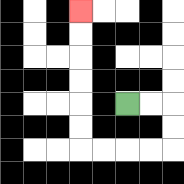{'start': '[5, 4]', 'end': '[3, 0]', 'path_directions': 'R,R,D,D,L,L,L,L,U,U,U,U,U,U', 'path_coordinates': '[[5, 4], [6, 4], [7, 4], [7, 5], [7, 6], [6, 6], [5, 6], [4, 6], [3, 6], [3, 5], [3, 4], [3, 3], [3, 2], [3, 1], [3, 0]]'}